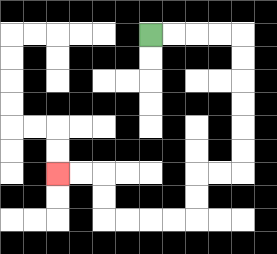{'start': '[6, 1]', 'end': '[2, 7]', 'path_directions': 'R,R,R,R,D,D,D,D,D,D,L,L,D,D,L,L,L,L,U,U,L,L', 'path_coordinates': '[[6, 1], [7, 1], [8, 1], [9, 1], [10, 1], [10, 2], [10, 3], [10, 4], [10, 5], [10, 6], [10, 7], [9, 7], [8, 7], [8, 8], [8, 9], [7, 9], [6, 9], [5, 9], [4, 9], [4, 8], [4, 7], [3, 7], [2, 7]]'}